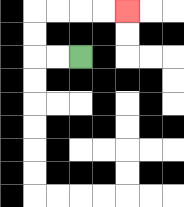{'start': '[3, 2]', 'end': '[5, 0]', 'path_directions': 'L,L,U,U,R,R,R,R', 'path_coordinates': '[[3, 2], [2, 2], [1, 2], [1, 1], [1, 0], [2, 0], [3, 0], [4, 0], [5, 0]]'}